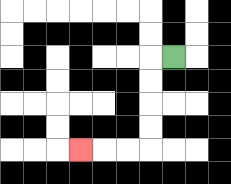{'start': '[7, 2]', 'end': '[3, 6]', 'path_directions': 'L,D,D,D,D,L,L,L', 'path_coordinates': '[[7, 2], [6, 2], [6, 3], [6, 4], [6, 5], [6, 6], [5, 6], [4, 6], [3, 6]]'}